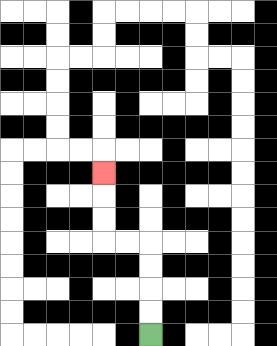{'start': '[6, 14]', 'end': '[4, 7]', 'path_directions': 'U,U,U,U,L,L,U,U,U', 'path_coordinates': '[[6, 14], [6, 13], [6, 12], [6, 11], [6, 10], [5, 10], [4, 10], [4, 9], [4, 8], [4, 7]]'}